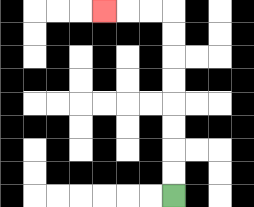{'start': '[7, 8]', 'end': '[4, 0]', 'path_directions': 'U,U,U,U,U,U,U,U,L,L,L', 'path_coordinates': '[[7, 8], [7, 7], [7, 6], [7, 5], [7, 4], [7, 3], [7, 2], [7, 1], [7, 0], [6, 0], [5, 0], [4, 0]]'}